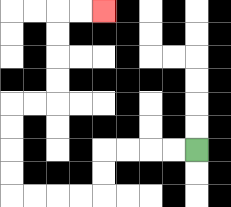{'start': '[8, 6]', 'end': '[4, 0]', 'path_directions': 'L,L,L,L,D,D,L,L,L,L,U,U,U,U,R,R,U,U,U,U,R,R', 'path_coordinates': '[[8, 6], [7, 6], [6, 6], [5, 6], [4, 6], [4, 7], [4, 8], [3, 8], [2, 8], [1, 8], [0, 8], [0, 7], [0, 6], [0, 5], [0, 4], [1, 4], [2, 4], [2, 3], [2, 2], [2, 1], [2, 0], [3, 0], [4, 0]]'}